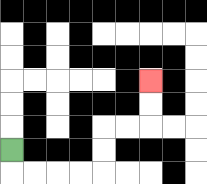{'start': '[0, 6]', 'end': '[6, 3]', 'path_directions': 'D,R,R,R,R,U,U,R,R,U,U', 'path_coordinates': '[[0, 6], [0, 7], [1, 7], [2, 7], [3, 7], [4, 7], [4, 6], [4, 5], [5, 5], [6, 5], [6, 4], [6, 3]]'}